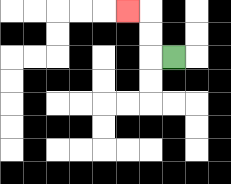{'start': '[7, 2]', 'end': '[5, 0]', 'path_directions': 'L,U,U,L', 'path_coordinates': '[[7, 2], [6, 2], [6, 1], [6, 0], [5, 0]]'}